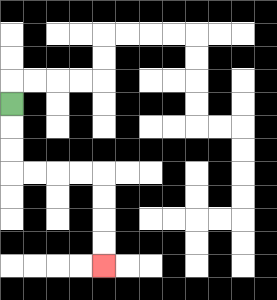{'start': '[0, 4]', 'end': '[4, 11]', 'path_directions': 'D,D,D,R,R,R,R,D,D,D,D', 'path_coordinates': '[[0, 4], [0, 5], [0, 6], [0, 7], [1, 7], [2, 7], [3, 7], [4, 7], [4, 8], [4, 9], [4, 10], [4, 11]]'}